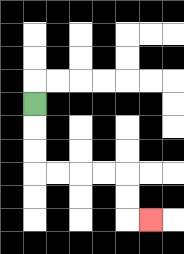{'start': '[1, 4]', 'end': '[6, 9]', 'path_directions': 'D,D,D,R,R,R,R,D,D,R', 'path_coordinates': '[[1, 4], [1, 5], [1, 6], [1, 7], [2, 7], [3, 7], [4, 7], [5, 7], [5, 8], [5, 9], [6, 9]]'}